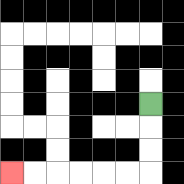{'start': '[6, 4]', 'end': '[0, 7]', 'path_directions': 'D,D,D,L,L,L,L,L,L', 'path_coordinates': '[[6, 4], [6, 5], [6, 6], [6, 7], [5, 7], [4, 7], [3, 7], [2, 7], [1, 7], [0, 7]]'}